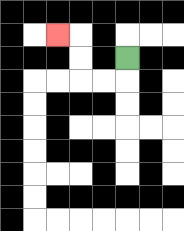{'start': '[5, 2]', 'end': '[2, 1]', 'path_directions': 'D,L,L,U,U,L', 'path_coordinates': '[[5, 2], [5, 3], [4, 3], [3, 3], [3, 2], [3, 1], [2, 1]]'}